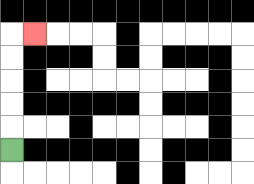{'start': '[0, 6]', 'end': '[1, 1]', 'path_directions': 'U,U,U,U,U,R', 'path_coordinates': '[[0, 6], [0, 5], [0, 4], [0, 3], [0, 2], [0, 1], [1, 1]]'}